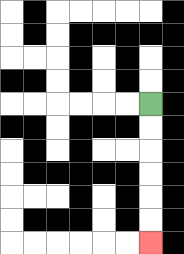{'start': '[6, 4]', 'end': '[6, 10]', 'path_directions': 'D,D,D,D,D,D', 'path_coordinates': '[[6, 4], [6, 5], [6, 6], [6, 7], [6, 8], [6, 9], [6, 10]]'}